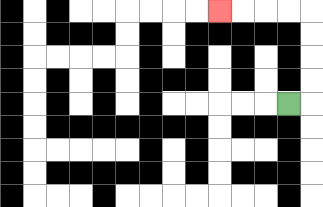{'start': '[12, 4]', 'end': '[9, 0]', 'path_directions': 'R,U,U,U,U,L,L,L,L', 'path_coordinates': '[[12, 4], [13, 4], [13, 3], [13, 2], [13, 1], [13, 0], [12, 0], [11, 0], [10, 0], [9, 0]]'}